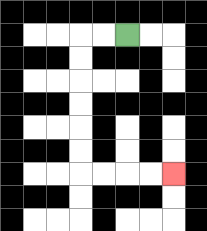{'start': '[5, 1]', 'end': '[7, 7]', 'path_directions': 'L,L,D,D,D,D,D,D,R,R,R,R', 'path_coordinates': '[[5, 1], [4, 1], [3, 1], [3, 2], [3, 3], [3, 4], [3, 5], [3, 6], [3, 7], [4, 7], [5, 7], [6, 7], [7, 7]]'}